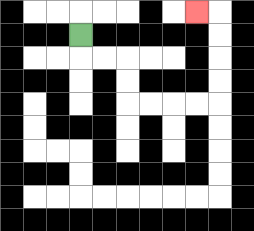{'start': '[3, 1]', 'end': '[8, 0]', 'path_directions': 'D,R,R,D,D,R,R,R,R,U,U,U,U,L', 'path_coordinates': '[[3, 1], [3, 2], [4, 2], [5, 2], [5, 3], [5, 4], [6, 4], [7, 4], [8, 4], [9, 4], [9, 3], [9, 2], [9, 1], [9, 0], [8, 0]]'}